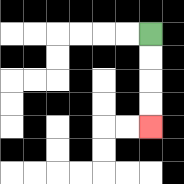{'start': '[6, 1]', 'end': '[6, 5]', 'path_directions': 'D,D,D,D', 'path_coordinates': '[[6, 1], [6, 2], [6, 3], [6, 4], [6, 5]]'}